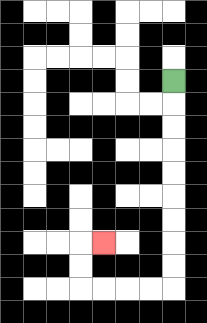{'start': '[7, 3]', 'end': '[4, 10]', 'path_directions': 'D,D,D,D,D,D,D,D,D,L,L,L,L,U,U,R', 'path_coordinates': '[[7, 3], [7, 4], [7, 5], [7, 6], [7, 7], [7, 8], [7, 9], [7, 10], [7, 11], [7, 12], [6, 12], [5, 12], [4, 12], [3, 12], [3, 11], [3, 10], [4, 10]]'}